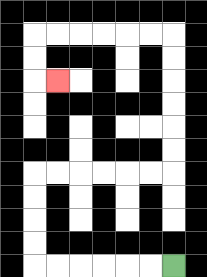{'start': '[7, 11]', 'end': '[2, 3]', 'path_directions': 'L,L,L,L,L,L,U,U,U,U,R,R,R,R,R,R,U,U,U,U,U,U,L,L,L,L,L,L,D,D,R', 'path_coordinates': '[[7, 11], [6, 11], [5, 11], [4, 11], [3, 11], [2, 11], [1, 11], [1, 10], [1, 9], [1, 8], [1, 7], [2, 7], [3, 7], [4, 7], [5, 7], [6, 7], [7, 7], [7, 6], [7, 5], [7, 4], [7, 3], [7, 2], [7, 1], [6, 1], [5, 1], [4, 1], [3, 1], [2, 1], [1, 1], [1, 2], [1, 3], [2, 3]]'}